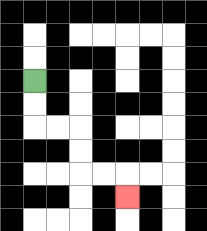{'start': '[1, 3]', 'end': '[5, 8]', 'path_directions': 'D,D,R,R,D,D,R,R,D', 'path_coordinates': '[[1, 3], [1, 4], [1, 5], [2, 5], [3, 5], [3, 6], [3, 7], [4, 7], [5, 7], [5, 8]]'}